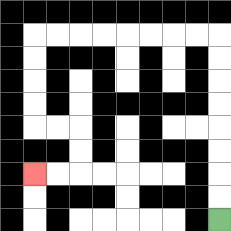{'start': '[9, 9]', 'end': '[1, 7]', 'path_directions': 'U,U,U,U,U,U,U,U,L,L,L,L,L,L,L,L,D,D,D,D,R,R,D,D,L,L', 'path_coordinates': '[[9, 9], [9, 8], [9, 7], [9, 6], [9, 5], [9, 4], [9, 3], [9, 2], [9, 1], [8, 1], [7, 1], [6, 1], [5, 1], [4, 1], [3, 1], [2, 1], [1, 1], [1, 2], [1, 3], [1, 4], [1, 5], [2, 5], [3, 5], [3, 6], [3, 7], [2, 7], [1, 7]]'}